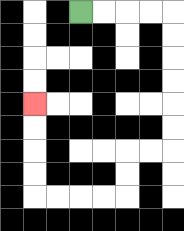{'start': '[3, 0]', 'end': '[1, 4]', 'path_directions': 'R,R,R,R,D,D,D,D,D,D,L,L,D,D,L,L,L,L,U,U,U,U', 'path_coordinates': '[[3, 0], [4, 0], [5, 0], [6, 0], [7, 0], [7, 1], [7, 2], [7, 3], [7, 4], [7, 5], [7, 6], [6, 6], [5, 6], [5, 7], [5, 8], [4, 8], [3, 8], [2, 8], [1, 8], [1, 7], [1, 6], [1, 5], [1, 4]]'}